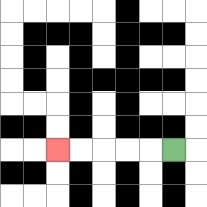{'start': '[7, 6]', 'end': '[2, 6]', 'path_directions': 'L,L,L,L,L', 'path_coordinates': '[[7, 6], [6, 6], [5, 6], [4, 6], [3, 6], [2, 6]]'}